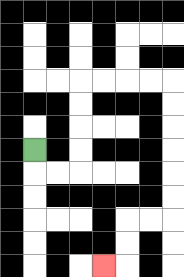{'start': '[1, 6]', 'end': '[4, 11]', 'path_directions': 'D,R,R,U,U,U,U,R,R,R,R,D,D,D,D,D,D,L,L,D,D,L', 'path_coordinates': '[[1, 6], [1, 7], [2, 7], [3, 7], [3, 6], [3, 5], [3, 4], [3, 3], [4, 3], [5, 3], [6, 3], [7, 3], [7, 4], [7, 5], [7, 6], [7, 7], [7, 8], [7, 9], [6, 9], [5, 9], [5, 10], [5, 11], [4, 11]]'}